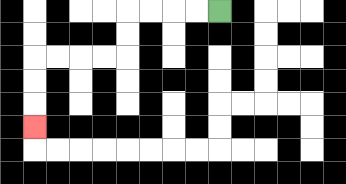{'start': '[9, 0]', 'end': '[1, 5]', 'path_directions': 'L,L,L,L,D,D,L,L,L,L,D,D,D', 'path_coordinates': '[[9, 0], [8, 0], [7, 0], [6, 0], [5, 0], [5, 1], [5, 2], [4, 2], [3, 2], [2, 2], [1, 2], [1, 3], [1, 4], [1, 5]]'}